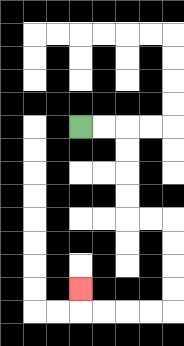{'start': '[3, 5]', 'end': '[3, 12]', 'path_directions': 'R,R,D,D,D,D,R,R,D,D,D,D,L,L,L,L,U', 'path_coordinates': '[[3, 5], [4, 5], [5, 5], [5, 6], [5, 7], [5, 8], [5, 9], [6, 9], [7, 9], [7, 10], [7, 11], [7, 12], [7, 13], [6, 13], [5, 13], [4, 13], [3, 13], [3, 12]]'}